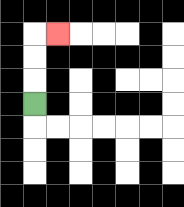{'start': '[1, 4]', 'end': '[2, 1]', 'path_directions': 'U,U,U,R', 'path_coordinates': '[[1, 4], [1, 3], [1, 2], [1, 1], [2, 1]]'}